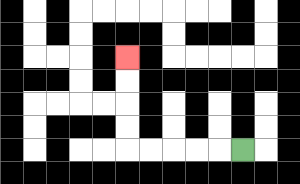{'start': '[10, 6]', 'end': '[5, 2]', 'path_directions': 'L,L,L,L,L,U,U,U,U', 'path_coordinates': '[[10, 6], [9, 6], [8, 6], [7, 6], [6, 6], [5, 6], [5, 5], [5, 4], [5, 3], [5, 2]]'}